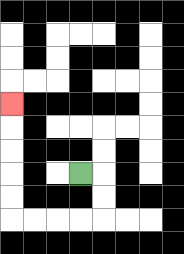{'start': '[3, 7]', 'end': '[0, 4]', 'path_directions': 'R,D,D,L,L,L,L,U,U,U,U,U', 'path_coordinates': '[[3, 7], [4, 7], [4, 8], [4, 9], [3, 9], [2, 9], [1, 9], [0, 9], [0, 8], [0, 7], [0, 6], [0, 5], [0, 4]]'}